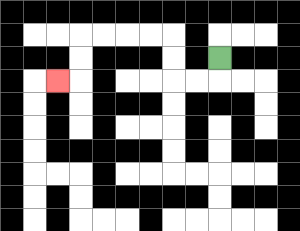{'start': '[9, 2]', 'end': '[2, 3]', 'path_directions': 'D,L,L,U,U,L,L,L,L,D,D,L', 'path_coordinates': '[[9, 2], [9, 3], [8, 3], [7, 3], [7, 2], [7, 1], [6, 1], [5, 1], [4, 1], [3, 1], [3, 2], [3, 3], [2, 3]]'}